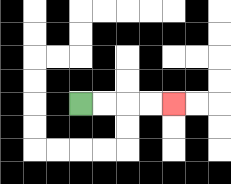{'start': '[3, 4]', 'end': '[7, 4]', 'path_directions': 'R,R,R,R', 'path_coordinates': '[[3, 4], [4, 4], [5, 4], [6, 4], [7, 4]]'}